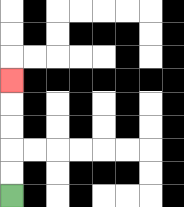{'start': '[0, 8]', 'end': '[0, 3]', 'path_directions': 'U,U,U,U,U', 'path_coordinates': '[[0, 8], [0, 7], [0, 6], [0, 5], [0, 4], [0, 3]]'}